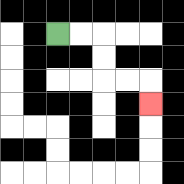{'start': '[2, 1]', 'end': '[6, 4]', 'path_directions': 'R,R,D,D,R,R,D', 'path_coordinates': '[[2, 1], [3, 1], [4, 1], [4, 2], [4, 3], [5, 3], [6, 3], [6, 4]]'}